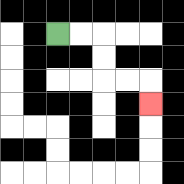{'start': '[2, 1]', 'end': '[6, 4]', 'path_directions': 'R,R,D,D,R,R,D', 'path_coordinates': '[[2, 1], [3, 1], [4, 1], [4, 2], [4, 3], [5, 3], [6, 3], [6, 4]]'}